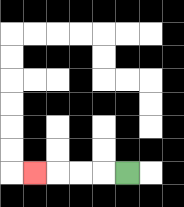{'start': '[5, 7]', 'end': '[1, 7]', 'path_directions': 'L,L,L,L', 'path_coordinates': '[[5, 7], [4, 7], [3, 7], [2, 7], [1, 7]]'}